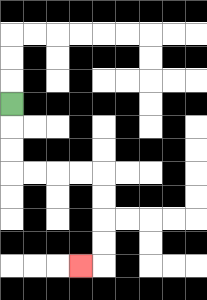{'start': '[0, 4]', 'end': '[3, 11]', 'path_directions': 'D,D,D,R,R,R,R,D,D,D,D,L', 'path_coordinates': '[[0, 4], [0, 5], [0, 6], [0, 7], [1, 7], [2, 7], [3, 7], [4, 7], [4, 8], [4, 9], [4, 10], [4, 11], [3, 11]]'}